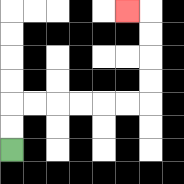{'start': '[0, 6]', 'end': '[5, 0]', 'path_directions': 'U,U,R,R,R,R,R,R,U,U,U,U,L', 'path_coordinates': '[[0, 6], [0, 5], [0, 4], [1, 4], [2, 4], [3, 4], [4, 4], [5, 4], [6, 4], [6, 3], [6, 2], [6, 1], [6, 0], [5, 0]]'}